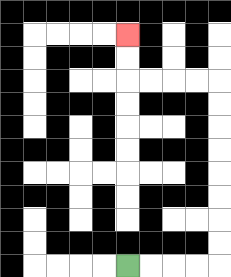{'start': '[5, 11]', 'end': '[5, 1]', 'path_directions': 'R,R,R,R,U,U,U,U,U,U,U,U,L,L,L,L,U,U', 'path_coordinates': '[[5, 11], [6, 11], [7, 11], [8, 11], [9, 11], [9, 10], [9, 9], [9, 8], [9, 7], [9, 6], [9, 5], [9, 4], [9, 3], [8, 3], [7, 3], [6, 3], [5, 3], [5, 2], [5, 1]]'}